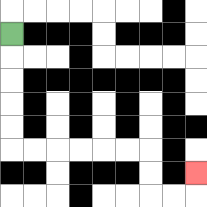{'start': '[0, 1]', 'end': '[8, 7]', 'path_directions': 'D,D,D,D,D,R,R,R,R,R,R,D,D,R,R,U', 'path_coordinates': '[[0, 1], [0, 2], [0, 3], [0, 4], [0, 5], [0, 6], [1, 6], [2, 6], [3, 6], [4, 6], [5, 6], [6, 6], [6, 7], [6, 8], [7, 8], [8, 8], [8, 7]]'}